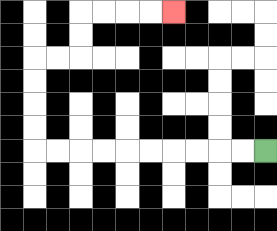{'start': '[11, 6]', 'end': '[7, 0]', 'path_directions': 'L,L,L,L,L,L,L,L,L,L,U,U,U,U,R,R,U,U,R,R,R,R', 'path_coordinates': '[[11, 6], [10, 6], [9, 6], [8, 6], [7, 6], [6, 6], [5, 6], [4, 6], [3, 6], [2, 6], [1, 6], [1, 5], [1, 4], [1, 3], [1, 2], [2, 2], [3, 2], [3, 1], [3, 0], [4, 0], [5, 0], [6, 0], [7, 0]]'}